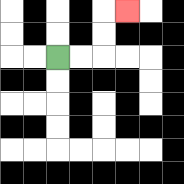{'start': '[2, 2]', 'end': '[5, 0]', 'path_directions': 'R,R,U,U,R', 'path_coordinates': '[[2, 2], [3, 2], [4, 2], [4, 1], [4, 0], [5, 0]]'}